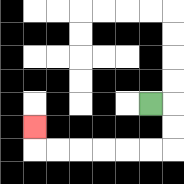{'start': '[6, 4]', 'end': '[1, 5]', 'path_directions': 'R,D,D,L,L,L,L,L,L,U', 'path_coordinates': '[[6, 4], [7, 4], [7, 5], [7, 6], [6, 6], [5, 6], [4, 6], [3, 6], [2, 6], [1, 6], [1, 5]]'}